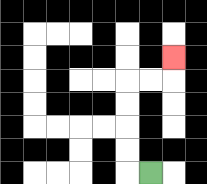{'start': '[6, 7]', 'end': '[7, 2]', 'path_directions': 'L,U,U,U,U,R,R,U', 'path_coordinates': '[[6, 7], [5, 7], [5, 6], [5, 5], [5, 4], [5, 3], [6, 3], [7, 3], [7, 2]]'}